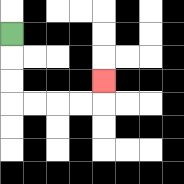{'start': '[0, 1]', 'end': '[4, 3]', 'path_directions': 'D,D,D,R,R,R,R,U', 'path_coordinates': '[[0, 1], [0, 2], [0, 3], [0, 4], [1, 4], [2, 4], [3, 4], [4, 4], [4, 3]]'}